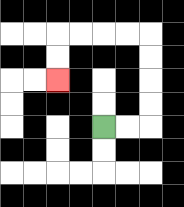{'start': '[4, 5]', 'end': '[2, 3]', 'path_directions': 'R,R,U,U,U,U,L,L,L,L,D,D', 'path_coordinates': '[[4, 5], [5, 5], [6, 5], [6, 4], [6, 3], [6, 2], [6, 1], [5, 1], [4, 1], [3, 1], [2, 1], [2, 2], [2, 3]]'}